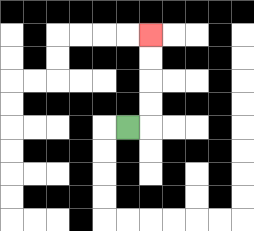{'start': '[5, 5]', 'end': '[6, 1]', 'path_directions': 'R,U,U,U,U', 'path_coordinates': '[[5, 5], [6, 5], [6, 4], [6, 3], [6, 2], [6, 1]]'}